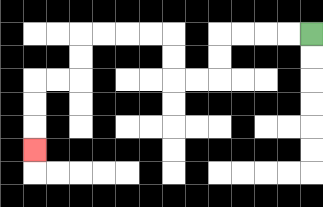{'start': '[13, 1]', 'end': '[1, 6]', 'path_directions': 'L,L,L,L,D,D,L,L,U,U,L,L,L,L,D,D,L,L,D,D,D', 'path_coordinates': '[[13, 1], [12, 1], [11, 1], [10, 1], [9, 1], [9, 2], [9, 3], [8, 3], [7, 3], [7, 2], [7, 1], [6, 1], [5, 1], [4, 1], [3, 1], [3, 2], [3, 3], [2, 3], [1, 3], [1, 4], [1, 5], [1, 6]]'}